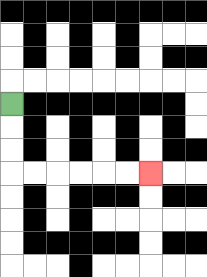{'start': '[0, 4]', 'end': '[6, 7]', 'path_directions': 'D,D,D,R,R,R,R,R,R', 'path_coordinates': '[[0, 4], [0, 5], [0, 6], [0, 7], [1, 7], [2, 7], [3, 7], [4, 7], [5, 7], [6, 7]]'}